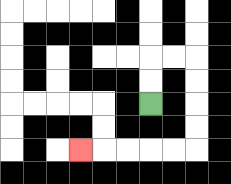{'start': '[6, 4]', 'end': '[3, 6]', 'path_directions': 'U,U,R,R,D,D,D,D,L,L,L,L,L', 'path_coordinates': '[[6, 4], [6, 3], [6, 2], [7, 2], [8, 2], [8, 3], [8, 4], [8, 5], [8, 6], [7, 6], [6, 6], [5, 6], [4, 6], [3, 6]]'}